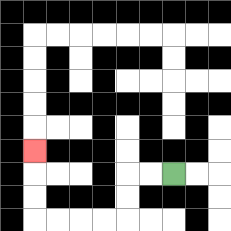{'start': '[7, 7]', 'end': '[1, 6]', 'path_directions': 'L,L,D,D,L,L,L,L,U,U,U', 'path_coordinates': '[[7, 7], [6, 7], [5, 7], [5, 8], [5, 9], [4, 9], [3, 9], [2, 9], [1, 9], [1, 8], [1, 7], [1, 6]]'}